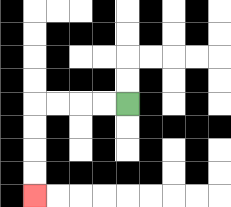{'start': '[5, 4]', 'end': '[1, 8]', 'path_directions': 'L,L,L,L,D,D,D,D', 'path_coordinates': '[[5, 4], [4, 4], [3, 4], [2, 4], [1, 4], [1, 5], [1, 6], [1, 7], [1, 8]]'}